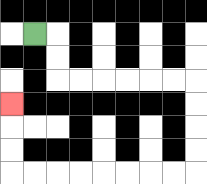{'start': '[1, 1]', 'end': '[0, 4]', 'path_directions': 'R,D,D,R,R,R,R,R,R,D,D,D,D,L,L,L,L,L,L,L,L,U,U,U', 'path_coordinates': '[[1, 1], [2, 1], [2, 2], [2, 3], [3, 3], [4, 3], [5, 3], [6, 3], [7, 3], [8, 3], [8, 4], [8, 5], [8, 6], [8, 7], [7, 7], [6, 7], [5, 7], [4, 7], [3, 7], [2, 7], [1, 7], [0, 7], [0, 6], [0, 5], [0, 4]]'}